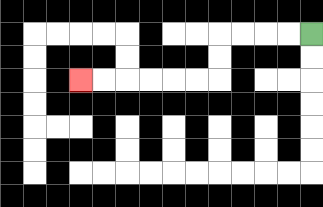{'start': '[13, 1]', 'end': '[3, 3]', 'path_directions': 'L,L,L,L,D,D,L,L,L,L,L,L', 'path_coordinates': '[[13, 1], [12, 1], [11, 1], [10, 1], [9, 1], [9, 2], [9, 3], [8, 3], [7, 3], [6, 3], [5, 3], [4, 3], [3, 3]]'}